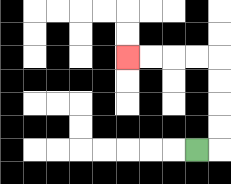{'start': '[8, 6]', 'end': '[5, 2]', 'path_directions': 'R,U,U,U,U,L,L,L,L', 'path_coordinates': '[[8, 6], [9, 6], [9, 5], [9, 4], [9, 3], [9, 2], [8, 2], [7, 2], [6, 2], [5, 2]]'}